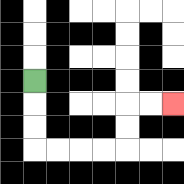{'start': '[1, 3]', 'end': '[7, 4]', 'path_directions': 'D,D,D,R,R,R,R,U,U,R,R', 'path_coordinates': '[[1, 3], [1, 4], [1, 5], [1, 6], [2, 6], [3, 6], [4, 6], [5, 6], [5, 5], [5, 4], [6, 4], [7, 4]]'}